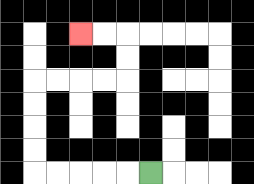{'start': '[6, 7]', 'end': '[3, 1]', 'path_directions': 'L,L,L,L,L,U,U,U,U,R,R,R,R,U,U,L,L', 'path_coordinates': '[[6, 7], [5, 7], [4, 7], [3, 7], [2, 7], [1, 7], [1, 6], [1, 5], [1, 4], [1, 3], [2, 3], [3, 3], [4, 3], [5, 3], [5, 2], [5, 1], [4, 1], [3, 1]]'}